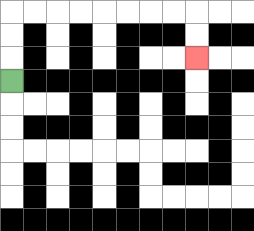{'start': '[0, 3]', 'end': '[8, 2]', 'path_directions': 'U,U,U,R,R,R,R,R,R,R,R,D,D', 'path_coordinates': '[[0, 3], [0, 2], [0, 1], [0, 0], [1, 0], [2, 0], [3, 0], [4, 0], [5, 0], [6, 0], [7, 0], [8, 0], [8, 1], [8, 2]]'}